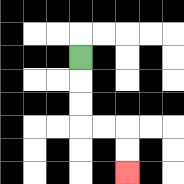{'start': '[3, 2]', 'end': '[5, 7]', 'path_directions': 'D,D,D,R,R,D,D', 'path_coordinates': '[[3, 2], [3, 3], [3, 4], [3, 5], [4, 5], [5, 5], [5, 6], [5, 7]]'}